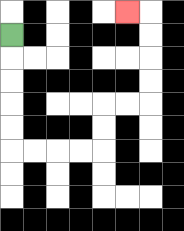{'start': '[0, 1]', 'end': '[5, 0]', 'path_directions': 'D,D,D,D,D,R,R,R,R,U,U,R,R,U,U,U,U,L', 'path_coordinates': '[[0, 1], [0, 2], [0, 3], [0, 4], [0, 5], [0, 6], [1, 6], [2, 6], [3, 6], [4, 6], [4, 5], [4, 4], [5, 4], [6, 4], [6, 3], [6, 2], [6, 1], [6, 0], [5, 0]]'}